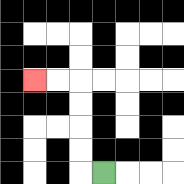{'start': '[4, 7]', 'end': '[1, 3]', 'path_directions': 'L,U,U,U,U,L,L', 'path_coordinates': '[[4, 7], [3, 7], [3, 6], [3, 5], [3, 4], [3, 3], [2, 3], [1, 3]]'}